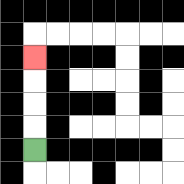{'start': '[1, 6]', 'end': '[1, 2]', 'path_directions': 'U,U,U,U', 'path_coordinates': '[[1, 6], [1, 5], [1, 4], [1, 3], [1, 2]]'}